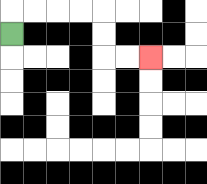{'start': '[0, 1]', 'end': '[6, 2]', 'path_directions': 'U,R,R,R,R,D,D,R,R', 'path_coordinates': '[[0, 1], [0, 0], [1, 0], [2, 0], [3, 0], [4, 0], [4, 1], [4, 2], [5, 2], [6, 2]]'}